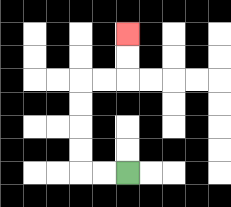{'start': '[5, 7]', 'end': '[5, 1]', 'path_directions': 'L,L,U,U,U,U,R,R,U,U', 'path_coordinates': '[[5, 7], [4, 7], [3, 7], [3, 6], [3, 5], [3, 4], [3, 3], [4, 3], [5, 3], [5, 2], [5, 1]]'}